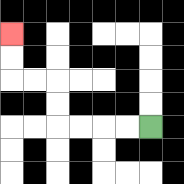{'start': '[6, 5]', 'end': '[0, 1]', 'path_directions': 'L,L,L,L,U,U,L,L,U,U', 'path_coordinates': '[[6, 5], [5, 5], [4, 5], [3, 5], [2, 5], [2, 4], [2, 3], [1, 3], [0, 3], [0, 2], [0, 1]]'}